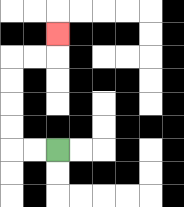{'start': '[2, 6]', 'end': '[2, 1]', 'path_directions': 'L,L,U,U,U,U,R,R,U', 'path_coordinates': '[[2, 6], [1, 6], [0, 6], [0, 5], [0, 4], [0, 3], [0, 2], [1, 2], [2, 2], [2, 1]]'}